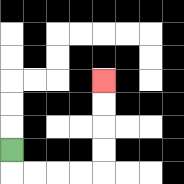{'start': '[0, 6]', 'end': '[4, 3]', 'path_directions': 'D,R,R,R,R,U,U,U,U', 'path_coordinates': '[[0, 6], [0, 7], [1, 7], [2, 7], [3, 7], [4, 7], [4, 6], [4, 5], [4, 4], [4, 3]]'}